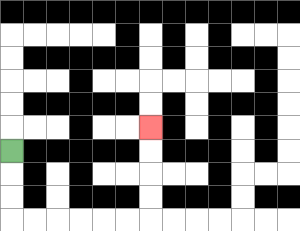{'start': '[0, 6]', 'end': '[6, 5]', 'path_directions': 'D,D,D,R,R,R,R,R,R,U,U,U,U', 'path_coordinates': '[[0, 6], [0, 7], [0, 8], [0, 9], [1, 9], [2, 9], [3, 9], [4, 9], [5, 9], [6, 9], [6, 8], [6, 7], [6, 6], [6, 5]]'}